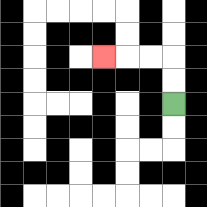{'start': '[7, 4]', 'end': '[4, 2]', 'path_directions': 'U,U,L,L,L', 'path_coordinates': '[[7, 4], [7, 3], [7, 2], [6, 2], [5, 2], [4, 2]]'}